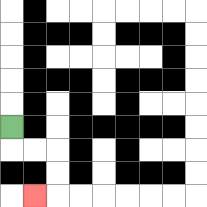{'start': '[0, 5]', 'end': '[1, 8]', 'path_directions': 'D,R,R,D,D,L', 'path_coordinates': '[[0, 5], [0, 6], [1, 6], [2, 6], [2, 7], [2, 8], [1, 8]]'}